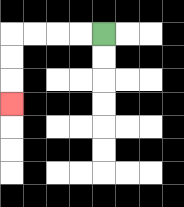{'start': '[4, 1]', 'end': '[0, 4]', 'path_directions': 'L,L,L,L,D,D,D', 'path_coordinates': '[[4, 1], [3, 1], [2, 1], [1, 1], [0, 1], [0, 2], [0, 3], [0, 4]]'}